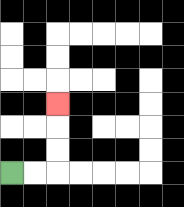{'start': '[0, 7]', 'end': '[2, 4]', 'path_directions': 'R,R,U,U,U', 'path_coordinates': '[[0, 7], [1, 7], [2, 7], [2, 6], [2, 5], [2, 4]]'}